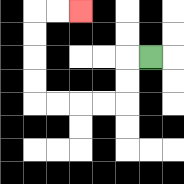{'start': '[6, 2]', 'end': '[3, 0]', 'path_directions': 'L,D,D,L,L,L,L,U,U,U,U,R,R', 'path_coordinates': '[[6, 2], [5, 2], [5, 3], [5, 4], [4, 4], [3, 4], [2, 4], [1, 4], [1, 3], [1, 2], [1, 1], [1, 0], [2, 0], [3, 0]]'}